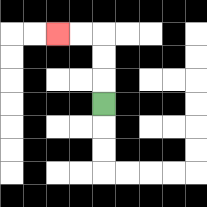{'start': '[4, 4]', 'end': '[2, 1]', 'path_directions': 'U,U,U,L,L', 'path_coordinates': '[[4, 4], [4, 3], [4, 2], [4, 1], [3, 1], [2, 1]]'}